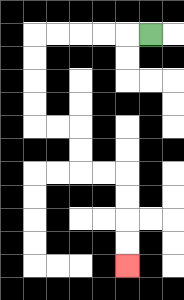{'start': '[6, 1]', 'end': '[5, 11]', 'path_directions': 'L,L,L,L,L,D,D,D,D,R,R,D,D,R,R,D,D,D,D', 'path_coordinates': '[[6, 1], [5, 1], [4, 1], [3, 1], [2, 1], [1, 1], [1, 2], [1, 3], [1, 4], [1, 5], [2, 5], [3, 5], [3, 6], [3, 7], [4, 7], [5, 7], [5, 8], [5, 9], [5, 10], [5, 11]]'}